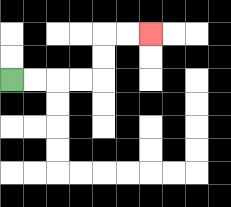{'start': '[0, 3]', 'end': '[6, 1]', 'path_directions': 'R,R,R,R,U,U,R,R', 'path_coordinates': '[[0, 3], [1, 3], [2, 3], [3, 3], [4, 3], [4, 2], [4, 1], [5, 1], [6, 1]]'}